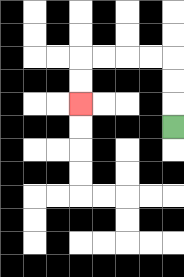{'start': '[7, 5]', 'end': '[3, 4]', 'path_directions': 'U,U,U,L,L,L,L,D,D', 'path_coordinates': '[[7, 5], [7, 4], [7, 3], [7, 2], [6, 2], [5, 2], [4, 2], [3, 2], [3, 3], [3, 4]]'}